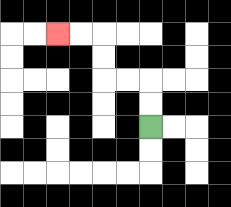{'start': '[6, 5]', 'end': '[2, 1]', 'path_directions': 'U,U,L,L,U,U,L,L', 'path_coordinates': '[[6, 5], [6, 4], [6, 3], [5, 3], [4, 3], [4, 2], [4, 1], [3, 1], [2, 1]]'}